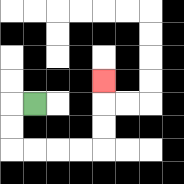{'start': '[1, 4]', 'end': '[4, 3]', 'path_directions': 'L,D,D,R,R,R,R,U,U,U', 'path_coordinates': '[[1, 4], [0, 4], [0, 5], [0, 6], [1, 6], [2, 6], [3, 6], [4, 6], [4, 5], [4, 4], [4, 3]]'}